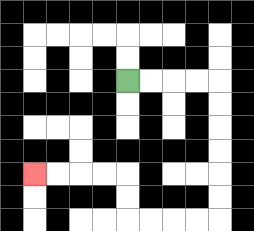{'start': '[5, 3]', 'end': '[1, 7]', 'path_directions': 'R,R,R,R,D,D,D,D,D,D,L,L,L,L,U,U,L,L,L,L', 'path_coordinates': '[[5, 3], [6, 3], [7, 3], [8, 3], [9, 3], [9, 4], [9, 5], [9, 6], [9, 7], [9, 8], [9, 9], [8, 9], [7, 9], [6, 9], [5, 9], [5, 8], [5, 7], [4, 7], [3, 7], [2, 7], [1, 7]]'}